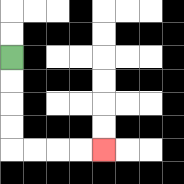{'start': '[0, 2]', 'end': '[4, 6]', 'path_directions': 'D,D,D,D,R,R,R,R', 'path_coordinates': '[[0, 2], [0, 3], [0, 4], [0, 5], [0, 6], [1, 6], [2, 6], [3, 6], [4, 6]]'}